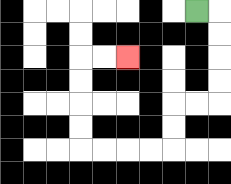{'start': '[8, 0]', 'end': '[5, 2]', 'path_directions': 'R,D,D,D,D,L,L,D,D,L,L,L,L,U,U,U,U,R,R', 'path_coordinates': '[[8, 0], [9, 0], [9, 1], [9, 2], [9, 3], [9, 4], [8, 4], [7, 4], [7, 5], [7, 6], [6, 6], [5, 6], [4, 6], [3, 6], [3, 5], [3, 4], [3, 3], [3, 2], [4, 2], [5, 2]]'}